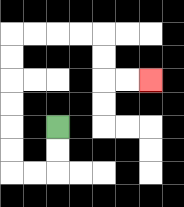{'start': '[2, 5]', 'end': '[6, 3]', 'path_directions': 'D,D,L,L,U,U,U,U,U,U,R,R,R,R,D,D,R,R', 'path_coordinates': '[[2, 5], [2, 6], [2, 7], [1, 7], [0, 7], [0, 6], [0, 5], [0, 4], [0, 3], [0, 2], [0, 1], [1, 1], [2, 1], [3, 1], [4, 1], [4, 2], [4, 3], [5, 3], [6, 3]]'}